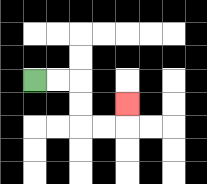{'start': '[1, 3]', 'end': '[5, 4]', 'path_directions': 'R,R,D,D,R,R,U', 'path_coordinates': '[[1, 3], [2, 3], [3, 3], [3, 4], [3, 5], [4, 5], [5, 5], [5, 4]]'}